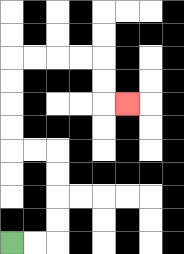{'start': '[0, 10]', 'end': '[5, 4]', 'path_directions': 'R,R,U,U,U,U,L,L,U,U,U,U,R,R,R,R,D,D,R', 'path_coordinates': '[[0, 10], [1, 10], [2, 10], [2, 9], [2, 8], [2, 7], [2, 6], [1, 6], [0, 6], [0, 5], [0, 4], [0, 3], [0, 2], [1, 2], [2, 2], [3, 2], [4, 2], [4, 3], [4, 4], [5, 4]]'}